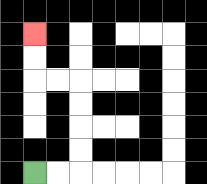{'start': '[1, 7]', 'end': '[1, 1]', 'path_directions': 'R,R,U,U,U,U,L,L,U,U', 'path_coordinates': '[[1, 7], [2, 7], [3, 7], [3, 6], [3, 5], [3, 4], [3, 3], [2, 3], [1, 3], [1, 2], [1, 1]]'}